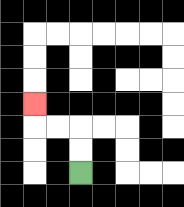{'start': '[3, 7]', 'end': '[1, 4]', 'path_directions': 'U,U,L,L,U', 'path_coordinates': '[[3, 7], [3, 6], [3, 5], [2, 5], [1, 5], [1, 4]]'}